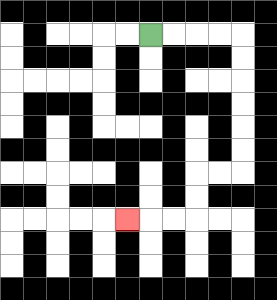{'start': '[6, 1]', 'end': '[5, 9]', 'path_directions': 'R,R,R,R,D,D,D,D,D,D,L,L,D,D,L,L,L', 'path_coordinates': '[[6, 1], [7, 1], [8, 1], [9, 1], [10, 1], [10, 2], [10, 3], [10, 4], [10, 5], [10, 6], [10, 7], [9, 7], [8, 7], [8, 8], [8, 9], [7, 9], [6, 9], [5, 9]]'}